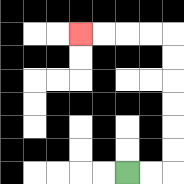{'start': '[5, 7]', 'end': '[3, 1]', 'path_directions': 'R,R,U,U,U,U,U,U,L,L,L,L', 'path_coordinates': '[[5, 7], [6, 7], [7, 7], [7, 6], [7, 5], [7, 4], [7, 3], [7, 2], [7, 1], [6, 1], [5, 1], [4, 1], [3, 1]]'}